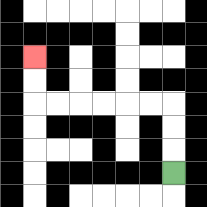{'start': '[7, 7]', 'end': '[1, 2]', 'path_directions': 'U,U,U,L,L,L,L,L,L,U,U', 'path_coordinates': '[[7, 7], [7, 6], [7, 5], [7, 4], [6, 4], [5, 4], [4, 4], [3, 4], [2, 4], [1, 4], [1, 3], [1, 2]]'}